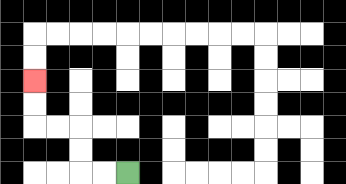{'start': '[5, 7]', 'end': '[1, 3]', 'path_directions': 'L,L,U,U,L,L,U,U', 'path_coordinates': '[[5, 7], [4, 7], [3, 7], [3, 6], [3, 5], [2, 5], [1, 5], [1, 4], [1, 3]]'}